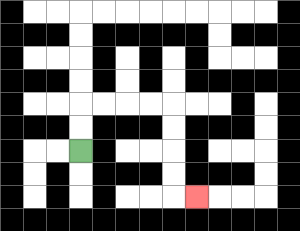{'start': '[3, 6]', 'end': '[8, 8]', 'path_directions': 'U,U,R,R,R,R,D,D,D,D,R', 'path_coordinates': '[[3, 6], [3, 5], [3, 4], [4, 4], [5, 4], [6, 4], [7, 4], [7, 5], [7, 6], [7, 7], [7, 8], [8, 8]]'}